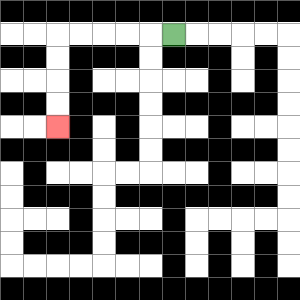{'start': '[7, 1]', 'end': '[2, 5]', 'path_directions': 'L,L,L,L,L,D,D,D,D', 'path_coordinates': '[[7, 1], [6, 1], [5, 1], [4, 1], [3, 1], [2, 1], [2, 2], [2, 3], [2, 4], [2, 5]]'}